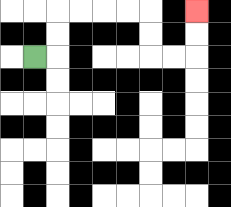{'start': '[1, 2]', 'end': '[8, 0]', 'path_directions': 'R,U,U,R,R,R,R,D,D,R,R,U,U', 'path_coordinates': '[[1, 2], [2, 2], [2, 1], [2, 0], [3, 0], [4, 0], [5, 0], [6, 0], [6, 1], [6, 2], [7, 2], [8, 2], [8, 1], [8, 0]]'}